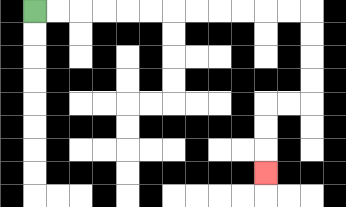{'start': '[1, 0]', 'end': '[11, 7]', 'path_directions': 'R,R,R,R,R,R,R,R,R,R,R,R,D,D,D,D,L,L,D,D,D', 'path_coordinates': '[[1, 0], [2, 0], [3, 0], [4, 0], [5, 0], [6, 0], [7, 0], [8, 0], [9, 0], [10, 0], [11, 0], [12, 0], [13, 0], [13, 1], [13, 2], [13, 3], [13, 4], [12, 4], [11, 4], [11, 5], [11, 6], [11, 7]]'}